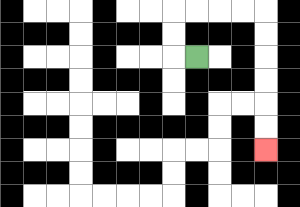{'start': '[8, 2]', 'end': '[11, 6]', 'path_directions': 'L,U,U,R,R,R,R,D,D,D,D,D,D', 'path_coordinates': '[[8, 2], [7, 2], [7, 1], [7, 0], [8, 0], [9, 0], [10, 0], [11, 0], [11, 1], [11, 2], [11, 3], [11, 4], [11, 5], [11, 6]]'}